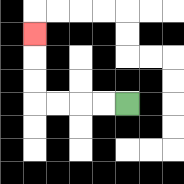{'start': '[5, 4]', 'end': '[1, 1]', 'path_directions': 'L,L,L,L,U,U,U', 'path_coordinates': '[[5, 4], [4, 4], [3, 4], [2, 4], [1, 4], [1, 3], [1, 2], [1, 1]]'}